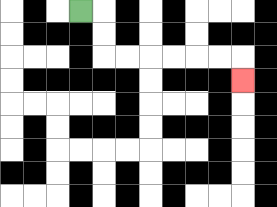{'start': '[3, 0]', 'end': '[10, 3]', 'path_directions': 'R,D,D,R,R,R,R,R,R,D', 'path_coordinates': '[[3, 0], [4, 0], [4, 1], [4, 2], [5, 2], [6, 2], [7, 2], [8, 2], [9, 2], [10, 2], [10, 3]]'}